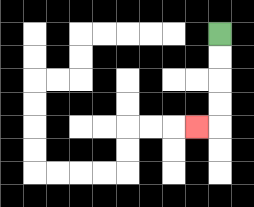{'start': '[9, 1]', 'end': '[8, 5]', 'path_directions': 'D,D,D,D,L', 'path_coordinates': '[[9, 1], [9, 2], [9, 3], [9, 4], [9, 5], [8, 5]]'}